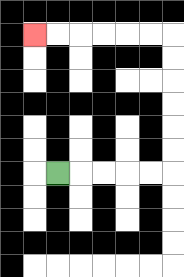{'start': '[2, 7]', 'end': '[1, 1]', 'path_directions': 'R,R,R,R,R,U,U,U,U,U,U,L,L,L,L,L,L', 'path_coordinates': '[[2, 7], [3, 7], [4, 7], [5, 7], [6, 7], [7, 7], [7, 6], [7, 5], [7, 4], [7, 3], [7, 2], [7, 1], [6, 1], [5, 1], [4, 1], [3, 1], [2, 1], [1, 1]]'}